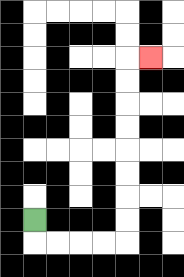{'start': '[1, 9]', 'end': '[6, 2]', 'path_directions': 'D,R,R,R,R,U,U,U,U,U,U,U,U,R', 'path_coordinates': '[[1, 9], [1, 10], [2, 10], [3, 10], [4, 10], [5, 10], [5, 9], [5, 8], [5, 7], [5, 6], [5, 5], [5, 4], [5, 3], [5, 2], [6, 2]]'}